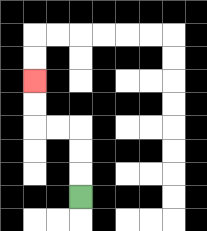{'start': '[3, 8]', 'end': '[1, 3]', 'path_directions': 'U,U,U,L,L,U,U', 'path_coordinates': '[[3, 8], [3, 7], [3, 6], [3, 5], [2, 5], [1, 5], [1, 4], [1, 3]]'}